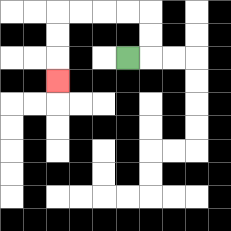{'start': '[5, 2]', 'end': '[2, 3]', 'path_directions': 'R,U,U,L,L,L,L,D,D,D', 'path_coordinates': '[[5, 2], [6, 2], [6, 1], [6, 0], [5, 0], [4, 0], [3, 0], [2, 0], [2, 1], [2, 2], [2, 3]]'}